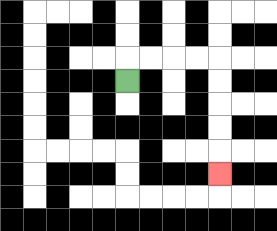{'start': '[5, 3]', 'end': '[9, 7]', 'path_directions': 'U,R,R,R,R,D,D,D,D,D', 'path_coordinates': '[[5, 3], [5, 2], [6, 2], [7, 2], [8, 2], [9, 2], [9, 3], [9, 4], [9, 5], [9, 6], [9, 7]]'}